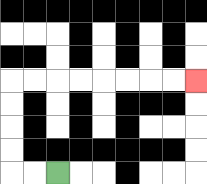{'start': '[2, 7]', 'end': '[8, 3]', 'path_directions': 'L,L,U,U,U,U,R,R,R,R,R,R,R,R', 'path_coordinates': '[[2, 7], [1, 7], [0, 7], [0, 6], [0, 5], [0, 4], [0, 3], [1, 3], [2, 3], [3, 3], [4, 3], [5, 3], [6, 3], [7, 3], [8, 3]]'}